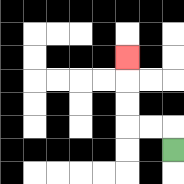{'start': '[7, 6]', 'end': '[5, 2]', 'path_directions': 'U,L,L,U,U,U', 'path_coordinates': '[[7, 6], [7, 5], [6, 5], [5, 5], [5, 4], [5, 3], [5, 2]]'}